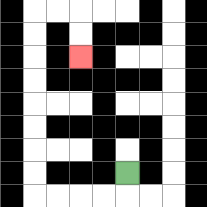{'start': '[5, 7]', 'end': '[3, 2]', 'path_directions': 'D,L,L,L,L,U,U,U,U,U,U,U,U,R,R,D,D', 'path_coordinates': '[[5, 7], [5, 8], [4, 8], [3, 8], [2, 8], [1, 8], [1, 7], [1, 6], [1, 5], [1, 4], [1, 3], [1, 2], [1, 1], [1, 0], [2, 0], [3, 0], [3, 1], [3, 2]]'}